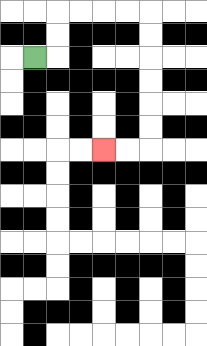{'start': '[1, 2]', 'end': '[4, 6]', 'path_directions': 'R,U,U,R,R,R,R,D,D,D,D,D,D,L,L', 'path_coordinates': '[[1, 2], [2, 2], [2, 1], [2, 0], [3, 0], [4, 0], [5, 0], [6, 0], [6, 1], [6, 2], [6, 3], [6, 4], [6, 5], [6, 6], [5, 6], [4, 6]]'}